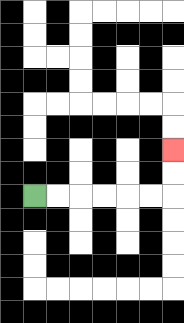{'start': '[1, 8]', 'end': '[7, 6]', 'path_directions': 'R,R,R,R,R,R,U,U', 'path_coordinates': '[[1, 8], [2, 8], [3, 8], [4, 8], [5, 8], [6, 8], [7, 8], [7, 7], [7, 6]]'}